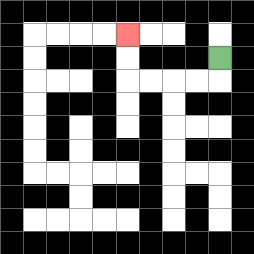{'start': '[9, 2]', 'end': '[5, 1]', 'path_directions': 'D,L,L,L,L,U,U', 'path_coordinates': '[[9, 2], [9, 3], [8, 3], [7, 3], [6, 3], [5, 3], [5, 2], [5, 1]]'}